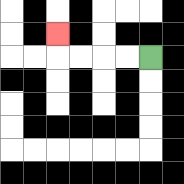{'start': '[6, 2]', 'end': '[2, 1]', 'path_directions': 'L,L,L,L,U', 'path_coordinates': '[[6, 2], [5, 2], [4, 2], [3, 2], [2, 2], [2, 1]]'}